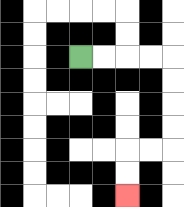{'start': '[3, 2]', 'end': '[5, 8]', 'path_directions': 'R,R,R,R,D,D,D,D,L,L,D,D', 'path_coordinates': '[[3, 2], [4, 2], [5, 2], [6, 2], [7, 2], [7, 3], [7, 4], [7, 5], [7, 6], [6, 6], [5, 6], [5, 7], [5, 8]]'}